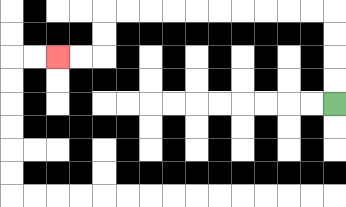{'start': '[14, 4]', 'end': '[2, 2]', 'path_directions': 'U,U,U,U,L,L,L,L,L,L,L,L,L,L,D,D,L,L', 'path_coordinates': '[[14, 4], [14, 3], [14, 2], [14, 1], [14, 0], [13, 0], [12, 0], [11, 0], [10, 0], [9, 0], [8, 0], [7, 0], [6, 0], [5, 0], [4, 0], [4, 1], [4, 2], [3, 2], [2, 2]]'}